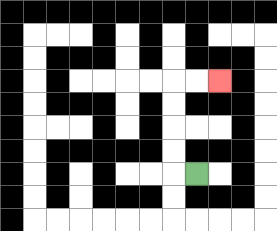{'start': '[8, 7]', 'end': '[9, 3]', 'path_directions': 'L,U,U,U,U,R,R', 'path_coordinates': '[[8, 7], [7, 7], [7, 6], [7, 5], [7, 4], [7, 3], [8, 3], [9, 3]]'}